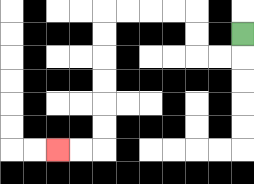{'start': '[10, 1]', 'end': '[2, 6]', 'path_directions': 'D,L,L,U,U,L,L,L,L,D,D,D,D,D,D,L,L', 'path_coordinates': '[[10, 1], [10, 2], [9, 2], [8, 2], [8, 1], [8, 0], [7, 0], [6, 0], [5, 0], [4, 0], [4, 1], [4, 2], [4, 3], [4, 4], [4, 5], [4, 6], [3, 6], [2, 6]]'}